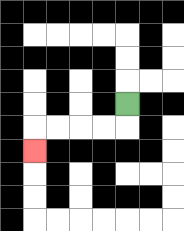{'start': '[5, 4]', 'end': '[1, 6]', 'path_directions': 'D,L,L,L,L,D', 'path_coordinates': '[[5, 4], [5, 5], [4, 5], [3, 5], [2, 5], [1, 5], [1, 6]]'}